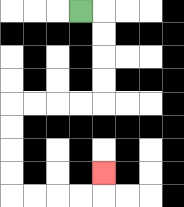{'start': '[3, 0]', 'end': '[4, 7]', 'path_directions': 'R,D,D,D,D,L,L,L,L,D,D,D,D,R,R,R,R,U', 'path_coordinates': '[[3, 0], [4, 0], [4, 1], [4, 2], [4, 3], [4, 4], [3, 4], [2, 4], [1, 4], [0, 4], [0, 5], [0, 6], [0, 7], [0, 8], [1, 8], [2, 8], [3, 8], [4, 8], [4, 7]]'}